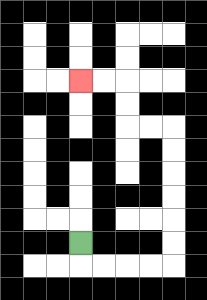{'start': '[3, 10]', 'end': '[3, 3]', 'path_directions': 'D,R,R,R,R,U,U,U,U,U,U,L,L,U,U,L,L', 'path_coordinates': '[[3, 10], [3, 11], [4, 11], [5, 11], [6, 11], [7, 11], [7, 10], [7, 9], [7, 8], [7, 7], [7, 6], [7, 5], [6, 5], [5, 5], [5, 4], [5, 3], [4, 3], [3, 3]]'}